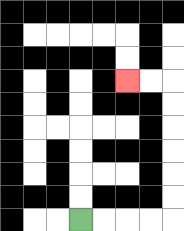{'start': '[3, 9]', 'end': '[5, 3]', 'path_directions': 'R,R,R,R,U,U,U,U,U,U,L,L', 'path_coordinates': '[[3, 9], [4, 9], [5, 9], [6, 9], [7, 9], [7, 8], [7, 7], [7, 6], [7, 5], [7, 4], [7, 3], [6, 3], [5, 3]]'}